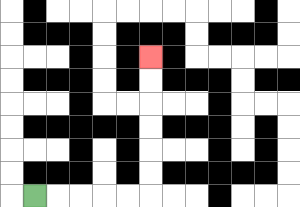{'start': '[1, 8]', 'end': '[6, 2]', 'path_directions': 'R,R,R,R,R,U,U,U,U,U,U', 'path_coordinates': '[[1, 8], [2, 8], [3, 8], [4, 8], [5, 8], [6, 8], [6, 7], [6, 6], [6, 5], [6, 4], [6, 3], [6, 2]]'}